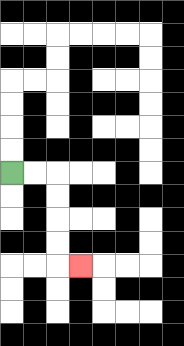{'start': '[0, 7]', 'end': '[3, 11]', 'path_directions': 'R,R,D,D,D,D,R', 'path_coordinates': '[[0, 7], [1, 7], [2, 7], [2, 8], [2, 9], [2, 10], [2, 11], [3, 11]]'}